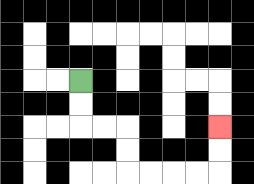{'start': '[3, 3]', 'end': '[9, 5]', 'path_directions': 'D,D,R,R,D,D,R,R,R,R,U,U', 'path_coordinates': '[[3, 3], [3, 4], [3, 5], [4, 5], [5, 5], [5, 6], [5, 7], [6, 7], [7, 7], [8, 7], [9, 7], [9, 6], [9, 5]]'}